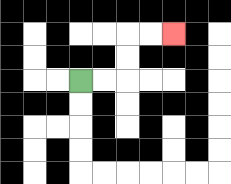{'start': '[3, 3]', 'end': '[7, 1]', 'path_directions': 'R,R,U,U,R,R', 'path_coordinates': '[[3, 3], [4, 3], [5, 3], [5, 2], [5, 1], [6, 1], [7, 1]]'}